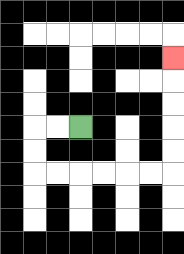{'start': '[3, 5]', 'end': '[7, 2]', 'path_directions': 'L,L,D,D,R,R,R,R,R,R,U,U,U,U,U', 'path_coordinates': '[[3, 5], [2, 5], [1, 5], [1, 6], [1, 7], [2, 7], [3, 7], [4, 7], [5, 7], [6, 7], [7, 7], [7, 6], [7, 5], [7, 4], [7, 3], [7, 2]]'}